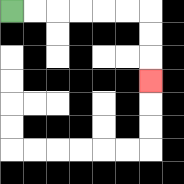{'start': '[0, 0]', 'end': '[6, 3]', 'path_directions': 'R,R,R,R,R,R,D,D,D', 'path_coordinates': '[[0, 0], [1, 0], [2, 0], [3, 0], [4, 0], [5, 0], [6, 0], [6, 1], [6, 2], [6, 3]]'}